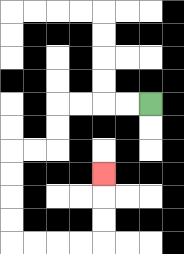{'start': '[6, 4]', 'end': '[4, 7]', 'path_directions': 'L,L,L,L,D,D,L,L,D,D,D,D,R,R,R,R,U,U,U', 'path_coordinates': '[[6, 4], [5, 4], [4, 4], [3, 4], [2, 4], [2, 5], [2, 6], [1, 6], [0, 6], [0, 7], [0, 8], [0, 9], [0, 10], [1, 10], [2, 10], [3, 10], [4, 10], [4, 9], [4, 8], [4, 7]]'}